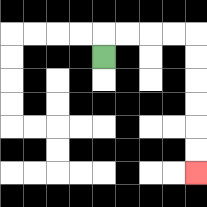{'start': '[4, 2]', 'end': '[8, 7]', 'path_directions': 'U,R,R,R,R,D,D,D,D,D,D', 'path_coordinates': '[[4, 2], [4, 1], [5, 1], [6, 1], [7, 1], [8, 1], [8, 2], [8, 3], [8, 4], [8, 5], [8, 6], [8, 7]]'}